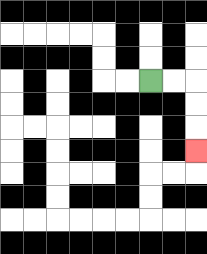{'start': '[6, 3]', 'end': '[8, 6]', 'path_directions': 'R,R,D,D,D', 'path_coordinates': '[[6, 3], [7, 3], [8, 3], [8, 4], [8, 5], [8, 6]]'}